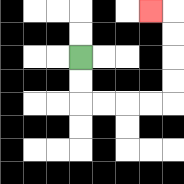{'start': '[3, 2]', 'end': '[6, 0]', 'path_directions': 'D,D,R,R,R,R,U,U,U,U,L', 'path_coordinates': '[[3, 2], [3, 3], [3, 4], [4, 4], [5, 4], [6, 4], [7, 4], [7, 3], [7, 2], [7, 1], [7, 0], [6, 0]]'}